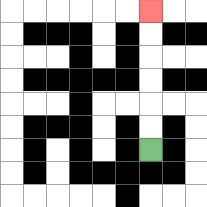{'start': '[6, 6]', 'end': '[6, 0]', 'path_directions': 'U,U,U,U,U,U', 'path_coordinates': '[[6, 6], [6, 5], [6, 4], [6, 3], [6, 2], [6, 1], [6, 0]]'}